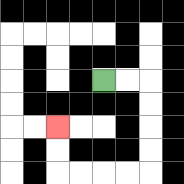{'start': '[4, 3]', 'end': '[2, 5]', 'path_directions': 'R,R,D,D,D,D,L,L,L,L,U,U', 'path_coordinates': '[[4, 3], [5, 3], [6, 3], [6, 4], [6, 5], [6, 6], [6, 7], [5, 7], [4, 7], [3, 7], [2, 7], [2, 6], [2, 5]]'}